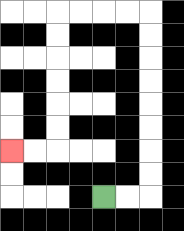{'start': '[4, 8]', 'end': '[0, 6]', 'path_directions': 'R,R,U,U,U,U,U,U,U,U,L,L,L,L,D,D,D,D,D,D,L,L', 'path_coordinates': '[[4, 8], [5, 8], [6, 8], [6, 7], [6, 6], [6, 5], [6, 4], [6, 3], [6, 2], [6, 1], [6, 0], [5, 0], [4, 0], [3, 0], [2, 0], [2, 1], [2, 2], [2, 3], [2, 4], [2, 5], [2, 6], [1, 6], [0, 6]]'}